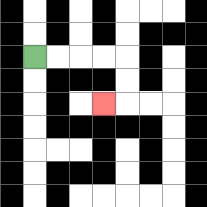{'start': '[1, 2]', 'end': '[4, 4]', 'path_directions': 'R,R,R,R,D,D,L', 'path_coordinates': '[[1, 2], [2, 2], [3, 2], [4, 2], [5, 2], [5, 3], [5, 4], [4, 4]]'}